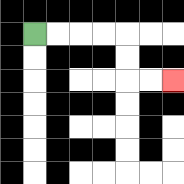{'start': '[1, 1]', 'end': '[7, 3]', 'path_directions': 'R,R,R,R,D,D,R,R', 'path_coordinates': '[[1, 1], [2, 1], [3, 1], [4, 1], [5, 1], [5, 2], [5, 3], [6, 3], [7, 3]]'}